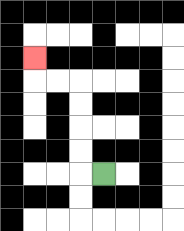{'start': '[4, 7]', 'end': '[1, 2]', 'path_directions': 'L,U,U,U,U,L,L,U', 'path_coordinates': '[[4, 7], [3, 7], [3, 6], [3, 5], [3, 4], [3, 3], [2, 3], [1, 3], [1, 2]]'}